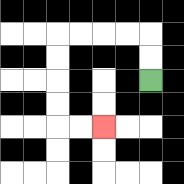{'start': '[6, 3]', 'end': '[4, 5]', 'path_directions': 'U,U,L,L,L,L,D,D,D,D,R,R', 'path_coordinates': '[[6, 3], [6, 2], [6, 1], [5, 1], [4, 1], [3, 1], [2, 1], [2, 2], [2, 3], [2, 4], [2, 5], [3, 5], [4, 5]]'}